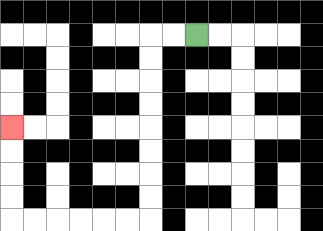{'start': '[8, 1]', 'end': '[0, 5]', 'path_directions': 'L,L,D,D,D,D,D,D,D,D,L,L,L,L,L,L,U,U,U,U', 'path_coordinates': '[[8, 1], [7, 1], [6, 1], [6, 2], [6, 3], [6, 4], [6, 5], [6, 6], [6, 7], [6, 8], [6, 9], [5, 9], [4, 9], [3, 9], [2, 9], [1, 9], [0, 9], [0, 8], [0, 7], [0, 6], [0, 5]]'}